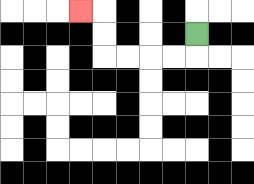{'start': '[8, 1]', 'end': '[3, 0]', 'path_directions': 'D,L,L,L,L,U,U,L', 'path_coordinates': '[[8, 1], [8, 2], [7, 2], [6, 2], [5, 2], [4, 2], [4, 1], [4, 0], [3, 0]]'}